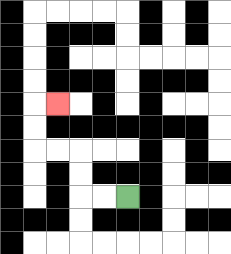{'start': '[5, 8]', 'end': '[2, 4]', 'path_directions': 'L,L,U,U,L,L,U,U,R', 'path_coordinates': '[[5, 8], [4, 8], [3, 8], [3, 7], [3, 6], [2, 6], [1, 6], [1, 5], [1, 4], [2, 4]]'}